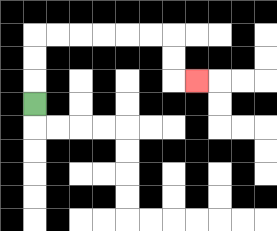{'start': '[1, 4]', 'end': '[8, 3]', 'path_directions': 'U,U,U,R,R,R,R,R,R,D,D,R', 'path_coordinates': '[[1, 4], [1, 3], [1, 2], [1, 1], [2, 1], [3, 1], [4, 1], [5, 1], [6, 1], [7, 1], [7, 2], [7, 3], [8, 3]]'}